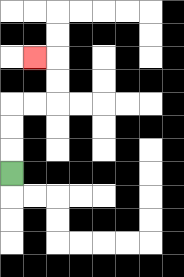{'start': '[0, 7]', 'end': '[1, 2]', 'path_directions': 'U,U,U,R,R,U,U,L', 'path_coordinates': '[[0, 7], [0, 6], [0, 5], [0, 4], [1, 4], [2, 4], [2, 3], [2, 2], [1, 2]]'}